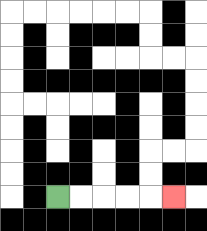{'start': '[2, 8]', 'end': '[7, 8]', 'path_directions': 'R,R,R,R,R', 'path_coordinates': '[[2, 8], [3, 8], [4, 8], [5, 8], [6, 8], [7, 8]]'}